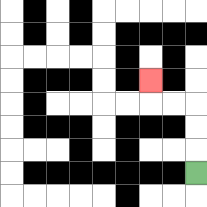{'start': '[8, 7]', 'end': '[6, 3]', 'path_directions': 'U,U,U,L,L,U', 'path_coordinates': '[[8, 7], [8, 6], [8, 5], [8, 4], [7, 4], [6, 4], [6, 3]]'}